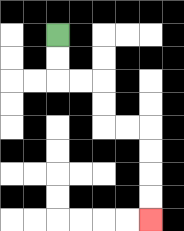{'start': '[2, 1]', 'end': '[6, 9]', 'path_directions': 'D,D,R,R,D,D,R,R,D,D,D,D', 'path_coordinates': '[[2, 1], [2, 2], [2, 3], [3, 3], [4, 3], [4, 4], [4, 5], [5, 5], [6, 5], [6, 6], [6, 7], [6, 8], [6, 9]]'}